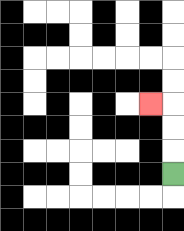{'start': '[7, 7]', 'end': '[6, 4]', 'path_directions': 'U,U,U,L', 'path_coordinates': '[[7, 7], [7, 6], [7, 5], [7, 4], [6, 4]]'}